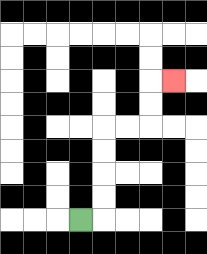{'start': '[3, 9]', 'end': '[7, 3]', 'path_directions': 'R,U,U,U,U,R,R,U,U,R', 'path_coordinates': '[[3, 9], [4, 9], [4, 8], [4, 7], [4, 6], [4, 5], [5, 5], [6, 5], [6, 4], [6, 3], [7, 3]]'}